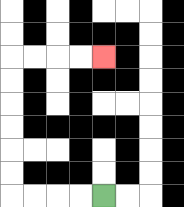{'start': '[4, 8]', 'end': '[4, 2]', 'path_directions': 'L,L,L,L,U,U,U,U,U,U,R,R,R,R', 'path_coordinates': '[[4, 8], [3, 8], [2, 8], [1, 8], [0, 8], [0, 7], [0, 6], [0, 5], [0, 4], [0, 3], [0, 2], [1, 2], [2, 2], [3, 2], [4, 2]]'}